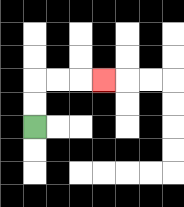{'start': '[1, 5]', 'end': '[4, 3]', 'path_directions': 'U,U,R,R,R', 'path_coordinates': '[[1, 5], [1, 4], [1, 3], [2, 3], [3, 3], [4, 3]]'}